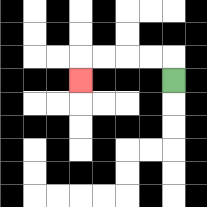{'start': '[7, 3]', 'end': '[3, 3]', 'path_directions': 'U,L,L,L,L,D', 'path_coordinates': '[[7, 3], [7, 2], [6, 2], [5, 2], [4, 2], [3, 2], [3, 3]]'}